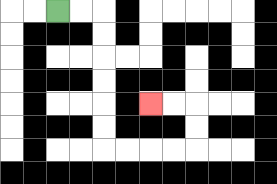{'start': '[2, 0]', 'end': '[6, 4]', 'path_directions': 'R,R,D,D,D,D,D,D,R,R,R,R,U,U,L,L', 'path_coordinates': '[[2, 0], [3, 0], [4, 0], [4, 1], [4, 2], [4, 3], [4, 4], [4, 5], [4, 6], [5, 6], [6, 6], [7, 6], [8, 6], [8, 5], [8, 4], [7, 4], [6, 4]]'}